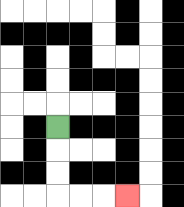{'start': '[2, 5]', 'end': '[5, 8]', 'path_directions': 'D,D,D,R,R,R', 'path_coordinates': '[[2, 5], [2, 6], [2, 7], [2, 8], [3, 8], [4, 8], [5, 8]]'}